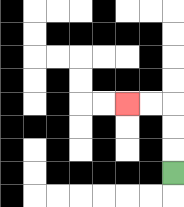{'start': '[7, 7]', 'end': '[5, 4]', 'path_directions': 'U,U,U,L,L', 'path_coordinates': '[[7, 7], [7, 6], [7, 5], [7, 4], [6, 4], [5, 4]]'}